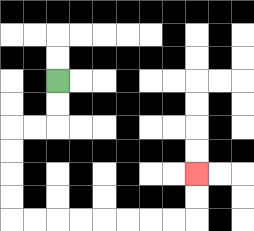{'start': '[2, 3]', 'end': '[8, 7]', 'path_directions': 'D,D,L,L,D,D,D,D,R,R,R,R,R,R,R,R,U,U', 'path_coordinates': '[[2, 3], [2, 4], [2, 5], [1, 5], [0, 5], [0, 6], [0, 7], [0, 8], [0, 9], [1, 9], [2, 9], [3, 9], [4, 9], [5, 9], [6, 9], [7, 9], [8, 9], [8, 8], [8, 7]]'}